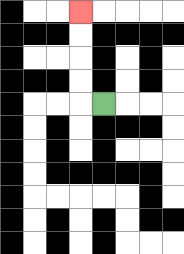{'start': '[4, 4]', 'end': '[3, 0]', 'path_directions': 'L,U,U,U,U', 'path_coordinates': '[[4, 4], [3, 4], [3, 3], [3, 2], [3, 1], [3, 0]]'}